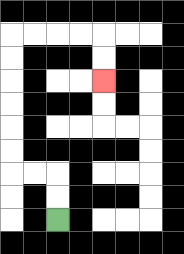{'start': '[2, 9]', 'end': '[4, 3]', 'path_directions': 'U,U,L,L,U,U,U,U,U,U,R,R,R,R,D,D', 'path_coordinates': '[[2, 9], [2, 8], [2, 7], [1, 7], [0, 7], [0, 6], [0, 5], [0, 4], [0, 3], [0, 2], [0, 1], [1, 1], [2, 1], [3, 1], [4, 1], [4, 2], [4, 3]]'}